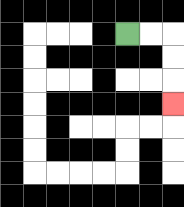{'start': '[5, 1]', 'end': '[7, 4]', 'path_directions': 'R,R,D,D,D', 'path_coordinates': '[[5, 1], [6, 1], [7, 1], [7, 2], [7, 3], [7, 4]]'}